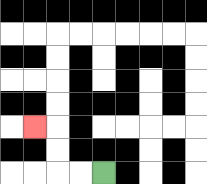{'start': '[4, 7]', 'end': '[1, 5]', 'path_directions': 'L,L,U,U,L', 'path_coordinates': '[[4, 7], [3, 7], [2, 7], [2, 6], [2, 5], [1, 5]]'}